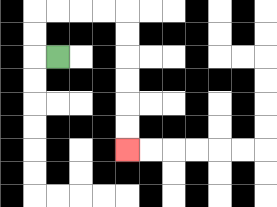{'start': '[2, 2]', 'end': '[5, 6]', 'path_directions': 'L,U,U,R,R,R,R,D,D,D,D,D,D', 'path_coordinates': '[[2, 2], [1, 2], [1, 1], [1, 0], [2, 0], [3, 0], [4, 0], [5, 0], [5, 1], [5, 2], [5, 3], [5, 4], [5, 5], [5, 6]]'}